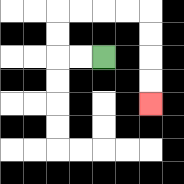{'start': '[4, 2]', 'end': '[6, 4]', 'path_directions': 'L,L,U,U,R,R,R,R,D,D,D,D', 'path_coordinates': '[[4, 2], [3, 2], [2, 2], [2, 1], [2, 0], [3, 0], [4, 0], [5, 0], [6, 0], [6, 1], [6, 2], [6, 3], [6, 4]]'}